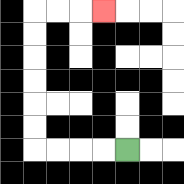{'start': '[5, 6]', 'end': '[4, 0]', 'path_directions': 'L,L,L,L,U,U,U,U,U,U,R,R,R', 'path_coordinates': '[[5, 6], [4, 6], [3, 6], [2, 6], [1, 6], [1, 5], [1, 4], [1, 3], [1, 2], [1, 1], [1, 0], [2, 0], [3, 0], [4, 0]]'}